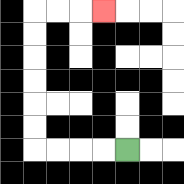{'start': '[5, 6]', 'end': '[4, 0]', 'path_directions': 'L,L,L,L,U,U,U,U,U,U,R,R,R', 'path_coordinates': '[[5, 6], [4, 6], [3, 6], [2, 6], [1, 6], [1, 5], [1, 4], [1, 3], [1, 2], [1, 1], [1, 0], [2, 0], [3, 0], [4, 0]]'}